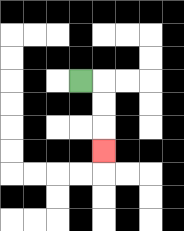{'start': '[3, 3]', 'end': '[4, 6]', 'path_directions': 'R,D,D,D', 'path_coordinates': '[[3, 3], [4, 3], [4, 4], [4, 5], [4, 6]]'}